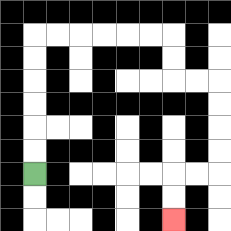{'start': '[1, 7]', 'end': '[7, 9]', 'path_directions': 'U,U,U,U,U,U,R,R,R,R,R,R,D,D,R,R,D,D,D,D,L,L,D,D', 'path_coordinates': '[[1, 7], [1, 6], [1, 5], [1, 4], [1, 3], [1, 2], [1, 1], [2, 1], [3, 1], [4, 1], [5, 1], [6, 1], [7, 1], [7, 2], [7, 3], [8, 3], [9, 3], [9, 4], [9, 5], [9, 6], [9, 7], [8, 7], [7, 7], [7, 8], [7, 9]]'}